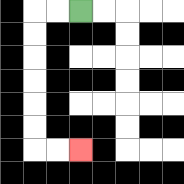{'start': '[3, 0]', 'end': '[3, 6]', 'path_directions': 'L,L,D,D,D,D,D,D,R,R', 'path_coordinates': '[[3, 0], [2, 0], [1, 0], [1, 1], [1, 2], [1, 3], [1, 4], [1, 5], [1, 6], [2, 6], [3, 6]]'}